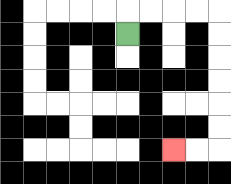{'start': '[5, 1]', 'end': '[7, 6]', 'path_directions': 'U,R,R,R,R,D,D,D,D,D,D,L,L', 'path_coordinates': '[[5, 1], [5, 0], [6, 0], [7, 0], [8, 0], [9, 0], [9, 1], [9, 2], [9, 3], [9, 4], [9, 5], [9, 6], [8, 6], [7, 6]]'}